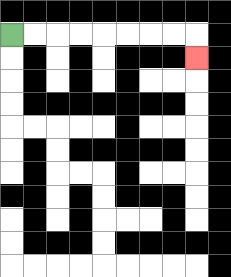{'start': '[0, 1]', 'end': '[8, 2]', 'path_directions': 'R,R,R,R,R,R,R,R,D', 'path_coordinates': '[[0, 1], [1, 1], [2, 1], [3, 1], [4, 1], [5, 1], [6, 1], [7, 1], [8, 1], [8, 2]]'}